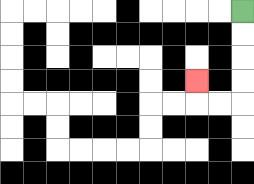{'start': '[10, 0]', 'end': '[8, 3]', 'path_directions': 'D,D,D,D,L,L,U', 'path_coordinates': '[[10, 0], [10, 1], [10, 2], [10, 3], [10, 4], [9, 4], [8, 4], [8, 3]]'}